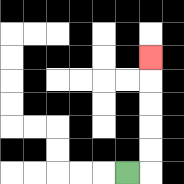{'start': '[5, 7]', 'end': '[6, 2]', 'path_directions': 'R,U,U,U,U,U', 'path_coordinates': '[[5, 7], [6, 7], [6, 6], [6, 5], [6, 4], [6, 3], [6, 2]]'}